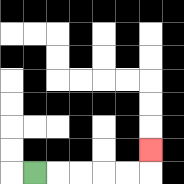{'start': '[1, 7]', 'end': '[6, 6]', 'path_directions': 'R,R,R,R,R,U', 'path_coordinates': '[[1, 7], [2, 7], [3, 7], [4, 7], [5, 7], [6, 7], [6, 6]]'}